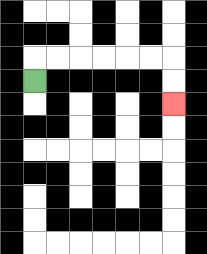{'start': '[1, 3]', 'end': '[7, 4]', 'path_directions': 'U,R,R,R,R,R,R,D,D', 'path_coordinates': '[[1, 3], [1, 2], [2, 2], [3, 2], [4, 2], [5, 2], [6, 2], [7, 2], [7, 3], [7, 4]]'}